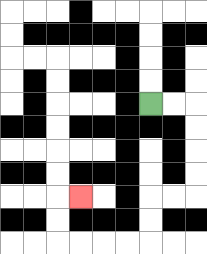{'start': '[6, 4]', 'end': '[3, 8]', 'path_directions': 'R,R,D,D,D,D,L,L,D,D,L,L,L,L,U,U,R', 'path_coordinates': '[[6, 4], [7, 4], [8, 4], [8, 5], [8, 6], [8, 7], [8, 8], [7, 8], [6, 8], [6, 9], [6, 10], [5, 10], [4, 10], [3, 10], [2, 10], [2, 9], [2, 8], [3, 8]]'}